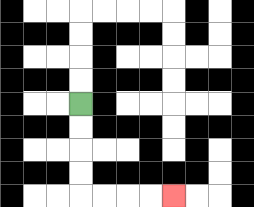{'start': '[3, 4]', 'end': '[7, 8]', 'path_directions': 'D,D,D,D,R,R,R,R', 'path_coordinates': '[[3, 4], [3, 5], [3, 6], [3, 7], [3, 8], [4, 8], [5, 8], [6, 8], [7, 8]]'}